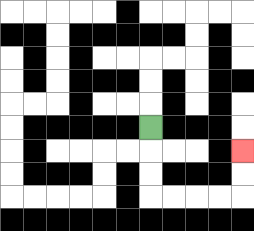{'start': '[6, 5]', 'end': '[10, 6]', 'path_directions': 'D,D,D,R,R,R,R,U,U', 'path_coordinates': '[[6, 5], [6, 6], [6, 7], [6, 8], [7, 8], [8, 8], [9, 8], [10, 8], [10, 7], [10, 6]]'}